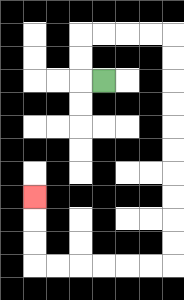{'start': '[4, 3]', 'end': '[1, 8]', 'path_directions': 'L,U,U,R,R,R,R,D,D,D,D,D,D,D,D,D,D,L,L,L,L,L,L,U,U,U', 'path_coordinates': '[[4, 3], [3, 3], [3, 2], [3, 1], [4, 1], [5, 1], [6, 1], [7, 1], [7, 2], [7, 3], [7, 4], [7, 5], [7, 6], [7, 7], [7, 8], [7, 9], [7, 10], [7, 11], [6, 11], [5, 11], [4, 11], [3, 11], [2, 11], [1, 11], [1, 10], [1, 9], [1, 8]]'}